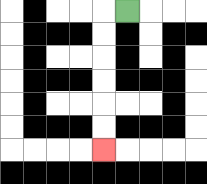{'start': '[5, 0]', 'end': '[4, 6]', 'path_directions': 'L,D,D,D,D,D,D', 'path_coordinates': '[[5, 0], [4, 0], [4, 1], [4, 2], [4, 3], [4, 4], [4, 5], [4, 6]]'}